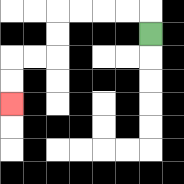{'start': '[6, 1]', 'end': '[0, 4]', 'path_directions': 'U,L,L,L,L,D,D,L,L,D,D', 'path_coordinates': '[[6, 1], [6, 0], [5, 0], [4, 0], [3, 0], [2, 0], [2, 1], [2, 2], [1, 2], [0, 2], [0, 3], [0, 4]]'}